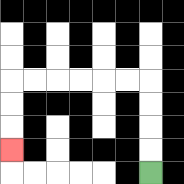{'start': '[6, 7]', 'end': '[0, 6]', 'path_directions': 'U,U,U,U,L,L,L,L,L,L,D,D,D', 'path_coordinates': '[[6, 7], [6, 6], [6, 5], [6, 4], [6, 3], [5, 3], [4, 3], [3, 3], [2, 3], [1, 3], [0, 3], [0, 4], [0, 5], [0, 6]]'}